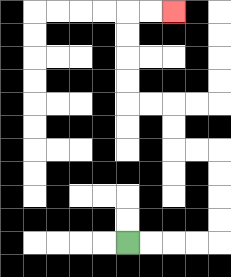{'start': '[5, 10]', 'end': '[7, 0]', 'path_directions': 'R,R,R,R,U,U,U,U,L,L,U,U,L,L,U,U,U,U,R,R', 'path_coordinates': '[[5, 10], [6, 10], [7, 10], [8, 10], [9, 10], [9, 9], [9, 8], [9, 7], [9, 6], [8, 6], [7, 6], [7, 5], [7, 4], [6, 4], [5, 4], [5, 3], [5, 2], [5, 1], [5, 0], [6, 0], [7, 0]]'}